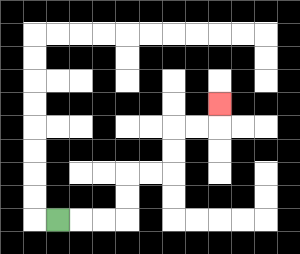{'start': '[2, 9]', 'end': '[9, 4]', 'path_directions': 'R,R,R,U,U,R,R,U,U,R,R,U', 'path_coordinates': '[[2, 9], [3, 9], [4, 9], [5, 9], [5, 8], [5, 7], [6, 7], [7, 7], [7, 6], [7, 5], [8, 5], [9, 5], [9, 4]]'}